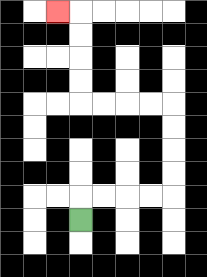{'start': '[3, 9]', 'end': '[2, 0]', 'path_directions': 'U,R,R,R,R,U,U,U,U,L,L,L,L,U,U,U,U,L', 'path_coordinates': '[[3, 9], [3, 8], [4, 8], [5, 8], [6, 8], [7, 8], [7, 7], [7, 6], [7, 5], [7, 4], [6, 4], [5, 4], [4, 4], [3, 4], [3, 3], [3, 2], [3, 1], [3, 0], [2, 0]]'}